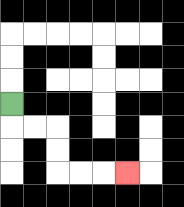{'start': '[0, 4]', 'end': '[5, 7]', 'path_directions': 'D,R,R,D,D,R,R,R', 'path_coordinates': '[[0, 4], [0, 5], [1, 5], [2, 5], [2, 6], [2, 7], [3, 7], [4, 7], [5, 7]]'}